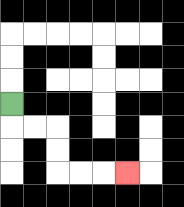{'start': '[0, 4]', 'end': '[5, 7]', 'path_directions': 'D,R,R,D,D,R,R,R', 'path_coordinates': '[[0, 4], [0, 5], [1, 5], [2, 5], [2, 6], [2, 7], [3, 7], [4, 7], [5, 7]]'}